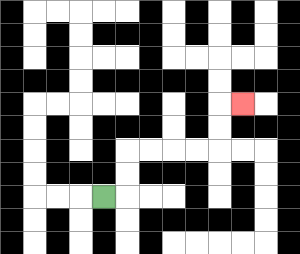{'start': '[4, 8]', 'end': '[10, 4]', 'path_directions': 'R,U,U,R,R,R,R,U,U,R', 'path_coordinates': '[[4, 8], [5, 8], [5, 7], [5, 6], [6, 6], [7, 6], [8, 6], [9, 6], [9, 5], [9, 4], [10, 4]]'}